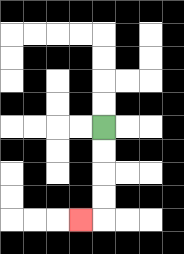{'start': '[4, 5]', 'end': '[3, 9]', 'path_directions': 'D,D,D,D,L', 'path_coordinates': '[[4, 5], [4, 6], [4, 7], [4, 8], [4, 9], [3, 9]]'}